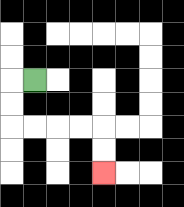{'start': '[1, 3]', 'end': '[4, 7]', 'path_directions': 'L,D,D,R,R,R,R,D,D', 'path_coordinates': '[[1, 3], [0, 3], [0, 4], [0, 5], [1, 5], [2, 5], [3, 5], [4, 5], [4, 6], [4, 7]]'}